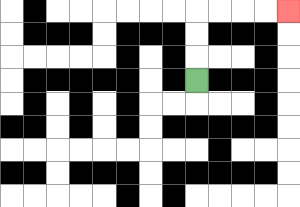{'start': '[8, 3]', 'end': '[12, 0]', 'path_directions': 'U,U,U,R,R,R,R', 'path_coordinates': '[[8, 3], [8, 2], [8, 1], [8, 0], [9, 0], [10, 0], [11, 0], [12, 0]]'}